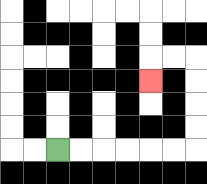{'start': '[2, 6]', 'end': '[6, 3]', 'path_directions': 'R,R,R,R,R,R,U,U,U,U,L,L,D', 'path_coordinates': '[[2, 6], [3, 6], [4, 6], [5, 6], [6, 6], [7, 6], [8, 6], [8, 5], [8, 4], [8, 3], [8, 2], [7, 2], [6, 2], [6, 3]]'}